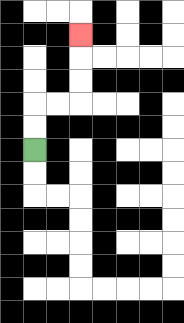{'start': '[1, 6]', 'end': '[3, 1]', 'path_directions': 'U,U,R,R,U,U,U', 'path_coordinates': '[[1, 6], [1, 5], [1, 4], [2, 4], [3, 4], [3, 3], [3, 2], [3, 1]]'}